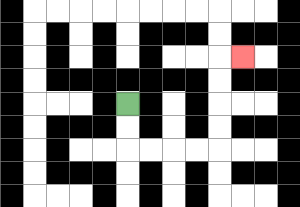{'start': '[5, 4]', 'end': '[10, 2]', 'path_directions': 'D,D,R,R,R,R,U,U,U,U,R', 'path_coordinates': '[[5, 4], [5, 5], [5, 6], [6, 6], [7, 6], [8, 6], [9, 6], [9, 5], [9, 4], [9, 3], [9, 2], [10, 2]]'}